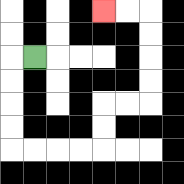{'start': '[1, 2]', 'end': '[4, 0]', 'path_directions': 'L,D,D,D,D,R,R,R,R,U,U,R,R,U,U,U,U,L,L', 'path_coordinates': '[[1, 2], [0, 2], [0, 3], [0, 4], [0, 5], [0, 6], [1, 6], [2, 6], [3, 6], [4, 6], [4, 5], [4, 4], [5, 4], [6, 4], [6, 3], [6, 2], [6, 1], [6, 0], [5, 0], [4, 0]]'}